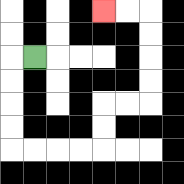{'start': '[1, 2]', 'end': '[4, 0]', 'path_directions': 'L,D,D,D,D,R,R,R,R,U,U,R,R,U,U,U,U,L,L', 'path_coordinates': '[[1, 2], [0, 2], [0, 3], [0, 4], [0, 5], [0, 6], [1, 6], [2, 6], [3, 6], [4, 6], [4, 5], [4, 4], [5, 4], [6, 4], [6, 3], [6, 2], [6, 1], [6, 0], [5, 0], [4, 0]]'}